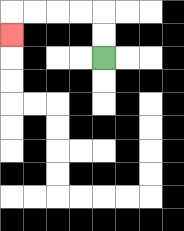{'start': '[4, 2]', 'end': '[0, 1]', 'path_directions': 'U,U,L,L,L,L,D', 'path_coordinates': '[[4, 2], [4, 1], [4, 0], [3, 0], [2, 0], [1, 0], [0, 0], [0, 1]]'}